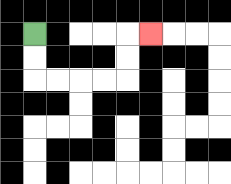{'start': '[1, 1]', 'end': '[6, 1]', 'path_directions': 'D,D,R,R,R,R,U,U,R', 'path_coordinates': '[[1, 1], [1, 2], [1, 3], [2, 3], [3, 3], [4, 3], [5, 3], [5, 2], [5, 1], [6, 1]]'}